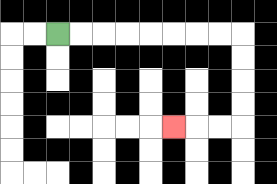{'start': '[2, 1]', 'end': '[7, 5]', 'path_directions': 'R,R,R,R,R,R,R,R,D,D,D,D,L,L,L', 'path_coordinates': '[[2, 1], [3, 1], [4, 1], [5, 1], [6, 1], [7, 1], [8, 1], [9, 1], [10, 1], [10, 2], [10, 3], [10, 4], [10, 5], [9, 5], [8, 5], [7, 5]]'}